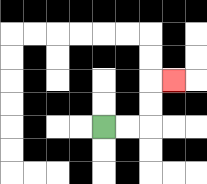{'start': '[4, 5]', 'end': '[7, 3]', 'path_directions': 'R,R,U,U,R', 'path_coordinates': '[[4, 5], [5, 5], [6, 5], [6, 4], [6, 3], [7, 3]]'}